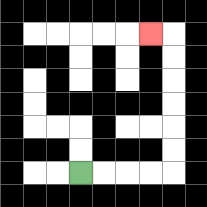{'start': '[3, 7]', 'end': '[6, 1]', 'path_directions': 'R,R,R,R,U,U,U,U,U,U,L', 'path_coordinates': '[[3, 7], [4, 7], [5, 7], [6, 7], [7, 7], [7, 6], [7, 5], [7, 4], [7, 3], [7, 2], [7, 1], [6, 1]]'}